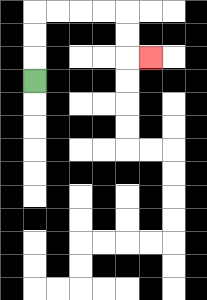{'start': '[1, 3]', 'end': '[6, 2]', 'path_directions': 'U,U,U,R,R,R,R,D,D,R', 'path_coordinates': '[[1, 3], [1, 2], [1, 1], [1, 0], [2, 0], [3, 0], [4, 0], [5, 0], [5, 1], [5, 2], [6, 2]]'}